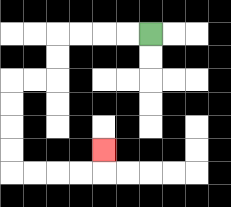{'start': '[6, 1]', 'end': '[4, 6]', 'path_directions': 'L,L,L,L,D,D,L,L,D,D,D,D,R,R,R,R,U', 'path_coordinates': '[[6, 1], [5, 1], [4, 1], [3, 1], [2, 1], [2, 2], [2, 3], [1, 3], [0, 3], [0, 4], [0, 5], [0, 6], [0, 7], [1, 7], [2, 7], [3, 7], [4, 7], [4, 6]]'}